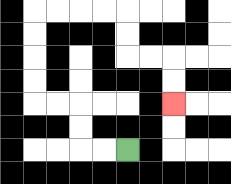{'start': '[5, 6]', 'end': '[7, 4]', 'path_directions': 'L,L,U,U,L,L,U,U,U,U,R,R,R,R,D,D,R,R,D,D', 'path_coordinates': '[[5, 6], [4, 6], [3, 6], [3, 5], [3, 4], [2, 4], [1, 4], [1, 3], [1, 2], [1, 1], [1, 0], [2, 0], [3, 0], [4, 0], [5, 0], [5, 1], [5, 2], [6, 2], [7, 2], [7, 3], [7, 4]]'}